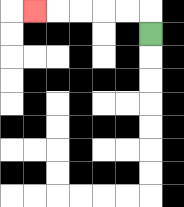{'start': '[6, 1]', 'end': '[1, 0]', 'path_directions': 'U,L,L,L,L,L', 'path_coordinates': '[[6, 1], [6, 0], [5, 0], [4, 0], [3, 0], [2, 0], [1, 0]]'}